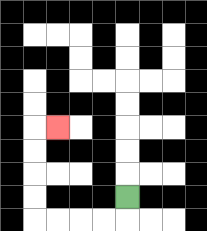{'start': '[5, 8]', 'end': '[2, 5]', 'path_directions': 'D,L,L,L,L,U,U,U,U,R', 'path_coordinates': '[[5, 8], [5, 9], [4, 9], [3, 9], [2, 9], [1, 9], [1, 8], [1, 7], [1, 6], [1, 5], [2, 5]]'}